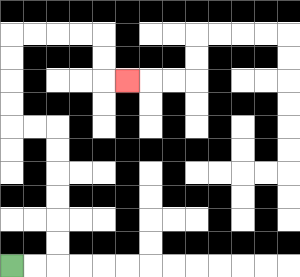{'start': '[0, 11]', 'end': '[5, 3]', 'path_directions': 'R,R,U,U,U,U,U,U,L,L,U,U,U,U,R,R,R,R,D,D,R', 'path_coordinates': '[[0, 11], [1, 11], [2, 11], [2, 10], [2, 9], [2, 8], [2, 7], [2, 6], [2, 5], [1, 5], [0, 5], [0, 4], [0, 3], [0, 2], [0, 1], [1, 1], [2, 1], [3, 1], [4, 1], [4, 2], [4, 3], [5, 3]]'}